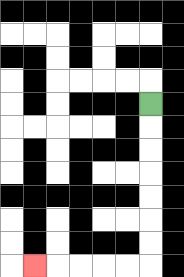{'start': '[6, 4]', 'end': '[1, 11]', 'path_directions': 'D,D,D,D,D,D,D,L,L,L,L,L', 'path_coordinates': '[[6, 4], [6, 5], [6, 6], [6, 7], [6, 8], [6, 9], [6, 10], [6, 11], [5, 11], [4, 11], [3, 11], [2, 11], [1, 11]]'}